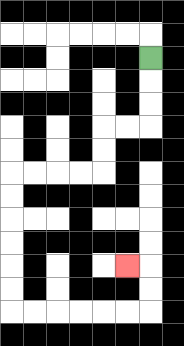{'start': '[6, 2]', 'end': '[5, 11]', 'path_directions': 'D,D,D,L,L,D,D,L,L,L,L,D,D,D,D,D,D,R,R,R,R,R,R,U,U,L', 'path_coordinates': '[[6, 2], [6, 3], [6, 4], [6, 5], [5, 5], [4, 5], [4, 6], [4, 7], [3, 7], [2, 7], [1, 7], [0, 7], [0, 8], [0, 9], [0, 10], [0, 11], [0, 12], [0, 13], [1, 13], [2, 13], [3, 13], [4, 13], [5, 13], [6, 13], [6, 12], [6, 11], [5, 11]]'}